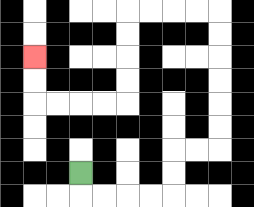{'start': '[3, 7]', 'end': '[1, 2]', 'path_directions': 'D,R,R,R,R,U,U,R,R,U,U,U,U,U,U,L,L,L,L,D,D,D,D,L,L,L,L,U,U', 'path_coordinates': '[[3, 7], [3, 8], [4, 8], [5, 8], [6, 8], [7, 8], [7, 7], [7, 6], [8, 6], [9, 6], [9, 5], [9, 4], [9, 3], [9, 2], [9, 1], [9, 0], [8, 0], [7, 0], [6, 0], [5, 0], [5, 1], [5, 2], [5, 3], [5, 4], [4, 4], [3, 4], [2, 4], [1, 4], [1, 3], [1, 2]]'}